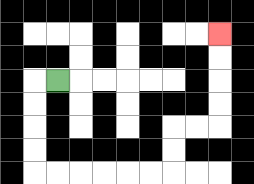{'start': '[2, 3]', 'end': '[9, 1]', 'path_directions': 'L,D,D,D,D,R,R,R,R,R,R,U,U,R,R,U,U,U,U', 'path_coordinates': '[[2, 3], [1, 3], [1, 4], [1, 5], [1, 6], [1, 7], [2, 7], [3, 7], [4, 7], [5, 7], [6, 7], [7, 7], [7, 6], [7, 5], [8, 5], [9, 5], [9, 4], [9, 3], [9, 2], [9, 1]]'}